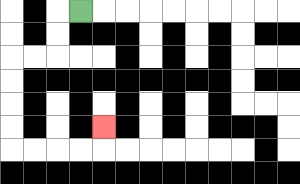{'start': '[3, 0]', 'end': '[4, 5]', 'path_directions': 'L,D,D,L,L,D,D,D,D,R,R,R,R,U', 'path_coordinates': '[[3, 0], [2, 0], [2, 1], [2, 2], [1, 2], [0, 2], [0, 3], [0, 4], [0, 5], [0, 6], [1, 6], [2, 6], [3, 6], [4, 6], [4, 5]]'}